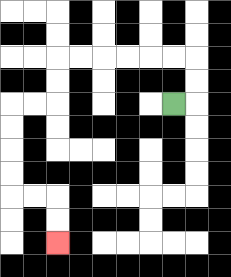{'start': '[7, 4]', 'end': '[2, 10]', 'path_directions': 'R,U,U,L,L,L,L,L,L,D,D,L,L,D,D,D,D,R,R,D,D', 'path_coordinates': '[[7, 4], [8, 4], [8, 3], [8, 2], [7, 2], [6, 2], [5, 2], [4, 2], [3, 2], [2, 2], [2, 3], [2, 4], [1, 4], [0, 4], [0, 5], [0, 6], [0, 7], [0, 8], [1, 8], [2, 8], [2, 9], [2, 10]]'}